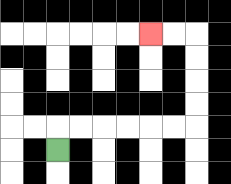{'start': '[2, 6]', 'end': '[6, 1]', 'path_directions': 'U,R,R,R,R,R,R,U,U,U,U,L,L', 'path_coordinates': '[[2, 6], [2, 5], [3, 5], [4, 5], [5, 5], [6, 5], [7, 5], [8, 5], [8, 4], [8, 3], [8, 2], [8, 1], [7, 1], [6, 1]]'}